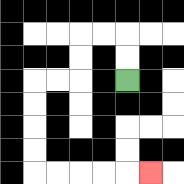{'start': '[5, 3]', 'end': '[6, 7]', 'path_directions': 'U,U,L,L,D,D,L,L,D,D,D,D,R,R,R,R,R', 'path_coordinates': '[[5, 3], [5, 2], [5, 1], [4, 1], [3, 1], [3, 2], [3, 3], [2, 3], [1, 3], [1, 4], [1, 5], [1, 6], [1, 7], [2, 7], [3, 7], [4, 7], [5, 7], [6, 7]]'}